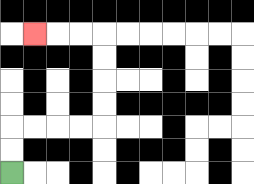{'start': '[0, 7]', 'end': '[1, 1]', 'path_directions': 'U,U,R,R,R,R,U,U,U,U,L,L,L', 'path_coordinates': '[[0, 7], [0, 6], [0, 5], [1, 5], [2, 5], [3, 5], [4, 5], [4, 4], [4, 3], [4, 2], [4, 1], [3, 1], [2, 1], [1, 1]]'}